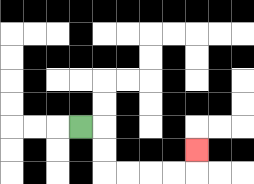{'start': '[3, 5]', 'end': '[8, 6]', 'path_directions': 'R,D,D,R,R,R,R,U', 'path_coordinates': '[[3, 5], [4, 5], [4, 6], [4, 7], [5, 7], [6, 7], [7, 7], [8, 7], [8, 6]]'}